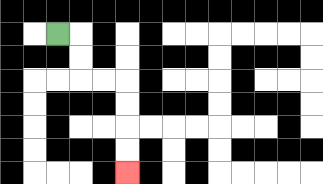{'start': '[2, 1]', 'end': '[5, 7]', 'path_directions': 'R,D,D,R,R,D,D,D,D', 'path_coordinates': '[[2, 1], [3, 1], [3, 2], [3, 3], [4, 3], [5, 3], [5, 4], [5, 5], [5, 6], [5, 7]]'}